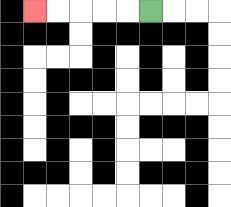{'start': '[6, 0]', 'end': '[1, 0]', 'path_directions': 'L,L,L,L,L', 'path_coordinates': '[[6, 0], [5, 0], [4, 0], [3, 0], [2, 0], [1, 0]]'}